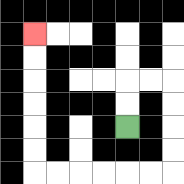{'start': '[5, 5]', 'end': '[1, 1]', 'path_directions': 'U,U,R,R,D,D,D,D,L,L,L,L,L,L,U,U,U,U,U,U', 'path_coordinates': '[[5, 5], [5, 4], [5, 3], [6, 3], [7, 3], [7, 4], [7, 5], [7, 6], [7, 7], [6, 7], [5, 7], [4, 7], [3, 7], [2, 7], [1, 7], [1, 6], [1, 5], [1, 4], [1, 3], [1, 2], [1, 1]]'}